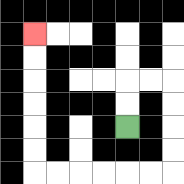{'start': '[5, 5]', 'end': '[1, 1]', 'path_directions': 'U,U,R,R,D,D,D,D,L,L,L,L,L,L,U,U,U,U,U,U', 'path_coordinates': '[[5, 5], [5, 4], [5, 3], [6, 3], [7, 3], [7, 4], [7, 5], [7, 6], [7, 7], [6, 7], [5, 7], [4, 7], [3, 7], [2, 7], [1, 7], [1, 6], [1, 5], [1, 4], [1, 3], [1, 2], [1, 1]]'}